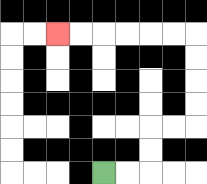{'start': '[4, 7]', 'end': '[2, 1]', 'path_directions': 'R,R,U,U,R,R,U,U,U,U,L,L,L,L,L,L', 'path_coordinates': '[[4, 7], [5, 7], [6, 7], [6, 6], [6, 5], [7, 5], [8, 5], [8, 4], [8, 3], [8, 2], [8, 1], [7, 1], [6, 1], [5, 1], [4, 1], [3, 1], [2, 1]]'}